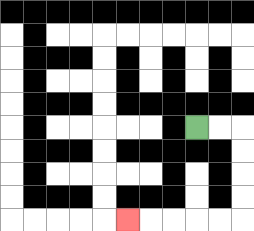{'start': '[8, 5]', 'end': '[5, 9]', 'path_directions': 'R,R,D,D,D,D,L,L,L,L,L', 'path_coordinates': '[[8, 5], [9, 5], [10, 5], [10, 6], [10, 7], [10, 8], [10, 9], [9, 9], [8, 9], [7, 9], [6, 9], [5, 9]]'}